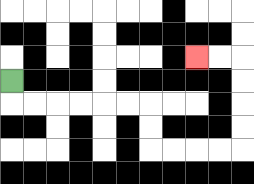{'start': '[0, 3]', 'end': '[8, 2]', 'path_directions': 'D,R,R,R,R,R,R,D,D,R,R,R,R,U,U,U,U,L,L', 'path_coordinates': '[[0, 3], [0, 4], [1, 4], [2, 4], [3, 4], [4, 4], [5, 4], [6, 4], [6, 5], [6, 6], [7, 6], [8, 6], [9, 6], [10, 6], [10, 5], [10, 4], [10, 3], [10, 2], [9, 2], [8, 2]]'}